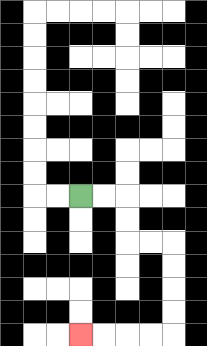{'start': '[3, 8]', 'end': '[3, 14]', 'path_directions': 'R,R,D,D,R,R,D,D,D,D,L,L,L,L', 'path_coordinates': '[[3, 8], [4, 8], [5, 8], [5, 9], [5, 10], [6, 10], [7, 10], [7, 11], [7, 12], [7, 13], [7, 14], [6, 14], [5, 14], [4, 14], [3, 14]]'}